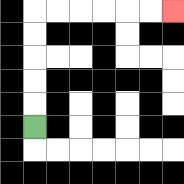{'start': '[1, 5]', 'end': '[7, 0]', 'path_directions': 'U,U,U,U,U,R,R,R,R,R,R', 'path_coordinates': '[[1, 5], [1, 4], [1, 3], [1, 2], [1, 1], [1, 0], [2, 0], [3, 0], [4, 0], [5, 0], [6, 0], [7, 0]]'}